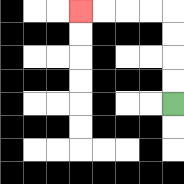{'start': '[7, 4]', 'end': '[3, 0]', 'path_directions': 'U,U,U,U,L,L,L,L', 'path_coordinates': '[[7, 4], [7, 3], [7, 2], [7, 1], [7, 0], [6, 0], [5, 0], [4, 0], [3, 0]]'}